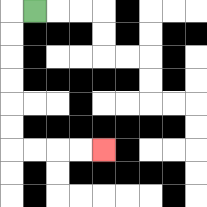{'start': '[1, 0]', 'end': '[4, 6]', 'path_directions': 'L,D,D,D,D,D,D,R,R,R,R', 'path_coordinates': '[[1, 0], [0, 0], [0, 1], [0, 2], [0, 3], [0, 4], [0, 5], [0, 6], [1, 6], [2, 6], [3, 6], [4, 6]]'}